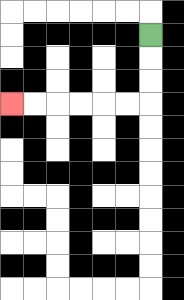{'start': '[6, 1]', 'end': '[0, 4]', 'path_directions': 'D,D,D,L,L,L,L,L,L', 'path_coordinates': '[[6, 1], [6, 2], [6, 3], [6, 4], [5, 4], [4, 4], [3, 4], [2, 4], [1, 4], [0, 4]]'}